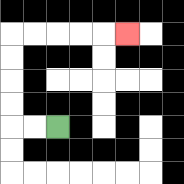{'start': '[2, 5]', 'end': '[5, 1]', 'path_directions': 'L,L,U,U,U,U,R,R,R,R,R', 'path_coordinates': '[[2, 5], [1, 5], [0, 5], [0, 4], [0, 3], [0, 2], [0, 1], [1, 1], [2, 1], [3, 1], [4, 1], [5, 1]]'}